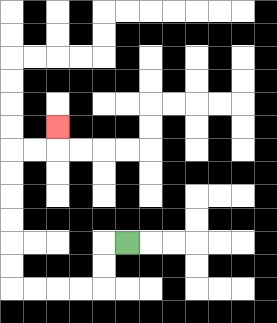{'start': '[5, 10]', 'end': '[2, 5]', 'path_directions': 'L,D,D,L,L,L,L,U,U,U,U,U,U,R,R,U', 'path_coordinates': '[[5, 10], [4, 10], [4, 11], [4, 12], [3, 12], [2, 12], [1, 12], [0, 12], [0, 11], [0, 10], [0, 9], [0, 8], [0, 7], [0, 6], [1, 6], [2, 6], [2, 5]]'}